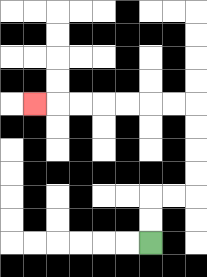{'start': '[6, 10]', 'end': '[1, 4]', 'path_directions': 'U,U,R,R,U,U,U,U,L,L,L,L,L,L,L', 'path_coordinates': '[[6, 10], [6, 9], [6, 8], [7, 8], [8, 8], [8, 7], [8, 6], [8, 5], [8, 4], [7, 4], [6, 4], [5, 4], [4, 4], [3, 4], [2, 4], [1, 4]]'}